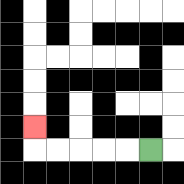{'start': '[6, 6]', 'end': '[1, 5]', 'path_directions': 'L,L,L,L,L,U', 'path_coordinates': '[[6, 6], [5, 6], [4, 6], [3, 6], [2, 6], [1, 6], [1, 5]]'}